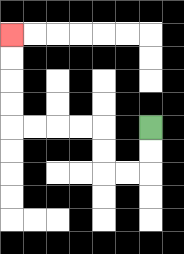{'start': '[6, 5]', 'end': '[0, 1]', 'path_directions': 'D,D,L,L,U,U,L,L,L,L,U,U,U,U', 'path_coordinates': '[[6, 5], [6, 6], [6, 7], [5, 7], [4, 7], [4, 6], [4, 5], [3, 5], [2, 5], [1, 5], [0, 5], [0, 4], [0, 3], [0, 2], [0, 1]]'}